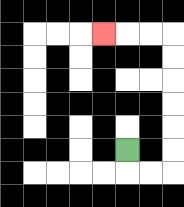{'start': '[5, 6]', 'end': '[4, 1]', 'path_directions': 'D,R,R,U,U,U,U,U,U,L,L,L', 'path_coordinates': '[[5, 6], [5, 7], [6, 7], [7, 7], [7, 6], [7, 5], [7, 4], [7, 3], [7, 2], [7, 1], [6, 1], [5, 1], [4, 1]]'}